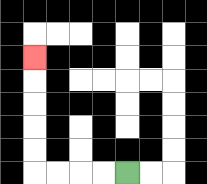{'start': '[5, 7]', 'end': '[1, 2]', 'path_directions': 'L,L,L,L,U,U,U,U,U', 'path_coordinates': '[[5, 7], [4, 7], [3, 7], [2, 7], [1, 7], [1, 6], [1, 5], [1, 4], [1, 3], [1, 2]]'}